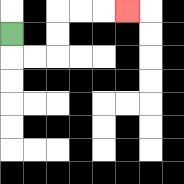{'start': '[0, 1]', 'end': '[5, 0]', 'path_directions': 'D,R,R,U,U,R,R,R', 'path_coordinates': '[[0, 1], [0, 2], [1, 2], [2, 2], [2, 1], [2, 0], [3, 0], [4, 0], [5, 0]]'}